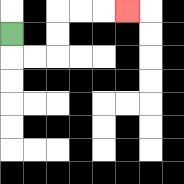{'start': '[0, 1]', 'end': '[5, 0]', 'path_directions': 'D,R,R,U,U,R,R,R', 'path_coordinates': '[[0, 1], [0, 2], [1, 2], [2, 2], [2, 1], [2, 0], [3, 0], [4, 0], [5, 0]]'}